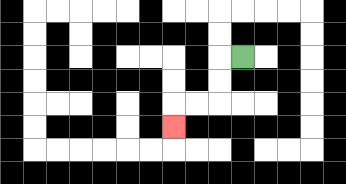{'start': '[10, 2]', 'end': '[7, 5]', 'path_directions': 'L,D,D,L,L,D', 'path_coordinates': '[[10, 2], [9, 2], [9, 3], [9, 4], [8, 4], [7, 4], [7, 5]]'}